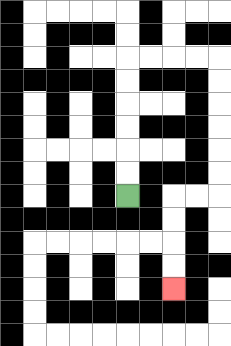{'start': '[5, 8]', 'end': '[7, 12]', 'path_directions': 'U,U,U,U,U,U,R,R,R,R,D,D,D,D,D,D,L,L,D,D,D,D', 'path_coordinates': '[[5, 8], [5, 7], [5, 6], [5, 5], [5, 4], [5, 3], [5, 2], [6, 2], [7, 2], [8, 2], [9, 2], [9, 3], [9, 4], [9, 5], [9, 6], [9, 7], [9, 8], [8, 8], [7, 8], [7, 9], [7, 10], [7, 11], [7, 12]]'}